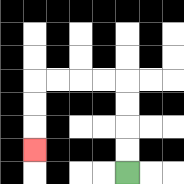{'start': '[5, 7]', 'end': '[1, 6]', 'path_directions': 'U,U,U,U,L,L,L,L,D,D,D', 'path_coordinates': '[[5, 7], [5, 6], [5, 5], [5, 4], [5, 3], [4, 3], [3, 3], [2, 3], [1, 3], [1, 4], [1, 5], [1, 6]]'}